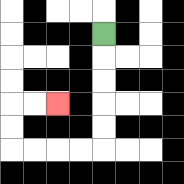{'start': '[4, 1]', 'end': '[2, 4]', 'path_directions': 'D,D,D,D,D,L,L,L,L,U,U,R,R', 'path_coordinates': '[[4, 1], [4, 2], [4, 3], [4, 4], [4, 5], [4, 6], [3, 6], [2, 6], [1, 6], [0, 6], [0, 5], [0, 4], [1, 4], [2, 4]]'}